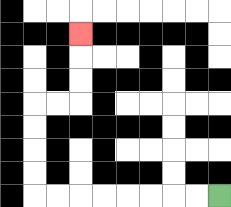{'start': '[9, 8]', 'end': '[3, 1]', 'path_directions': 'L,L,L,L,L,L,L,L,U,U,U,U,R,R,U,U,U', 'path_coordinates': '[[9, 8], [8, 8], [7, 8], [6, 8], [5, 8], [4, 8], [3, 8], [2, 8], [1, 8], [1, 7], [1, 6], [1, 5], [1, 4], [2, 4], [3, 4], [3, 3], [3, 2], [3, 1]]'}